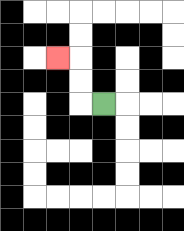{'start': '[4, 4]', 'end': '[2, 2]', 'path_directions': 'L,U,U,L', 'path_coordinates': '[[4, 4], [3, 4], [3, 3], [3, 2], [2, 2]]'}